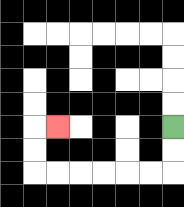{'start': '[7, 5]', 'end': '[2, 5]', 'path_directions': 'D,D,L,L,L,L,L,L,U,U,R', 'path_coordinates': '[[7, 5], [7, 6], [7, 7], [6, 7], [5, 7], [4, 7], [3, 7], [2, 7], [1, 7], [1, 6], [1, 5], [2, 5]]'}